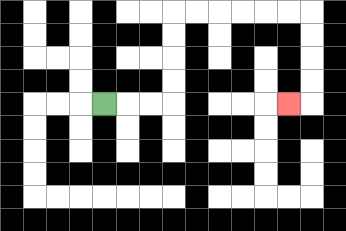{'start': '[4, 4]', 'end': '[12, 4]', 'path_directions': 'R,R,R,U,U,U,U,R,R,R,R,R,R,D,D,D,D,L', 'path_coordinates': '[[4, 4], [5, 4], [6, 4], [7, 4], [7, 3], [7, 2], [7, 1], [7, 0], [8, 0], [9, 0], [10, 0], [11, 0], [12, 0], [13, 0], [13, 1], [13, 2], [13, 3], [13, 4], [12, 4]]'}